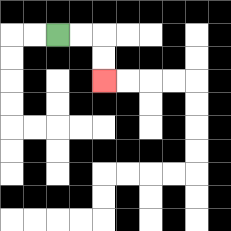{'start': '[2, 1]', 'end': '[4, 3]', 'path_directions': 'R,R,D,D', 'path_coordinates': '[[2, 1], [3, 1], [4, 1], [4, 2], [4, 3]]'}